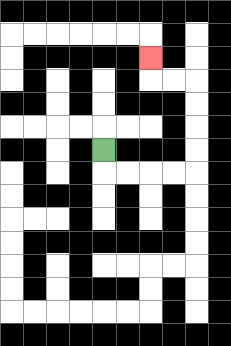{'start': '[4, 6]', 'end': '[6, 2]', 'path_directions': 'D,R,R,R,R,U,U,U,U,L,L,U', 'path_coordinates': '[[4, 6], [4, 7], [5, 7], [6, 7], [7, 7], [8, 7], [8, 6], [8, 5], [8, 4], [8, 3], [7, 3], [6, 3], [6, 2]]'}